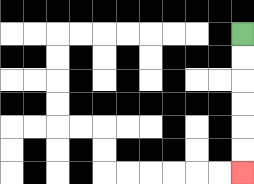{'start': '[10, 1]', 'end': '[10, 7]', 'path_directions': 'D,D,D,D,D,D', 'path_coordinates': '[[10, 1], [10, 2], [10, 3], [10, 4], [10, 5], [10, 6], [10, 7]]'}